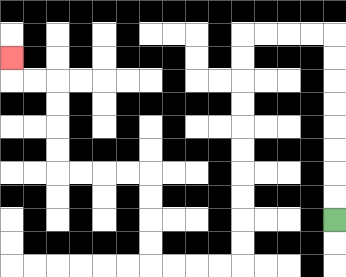{'start': '[14, 9]', 'end': '[0, 2]', 'path_directions': 'U,U,U,U,U,U,U,U,L,L,L,L,D,D,D,D,D,D,D,D,D,D,L,L,L,L,U,U,U,U,L,L,L,L,U,U,U,U,L,L,U', 'path_coordinates': '[[14, 9], [14, 8], [14, 7], [14, 6], [14, 5], [14, 4], [14, 3], [14, 2], [14, 1], [13, 1], [12, 1], [11, 1], [10, 1], [10, 2], [10, 3], [10, 4], [10, 5], [10, 6], [10, 7], [10, 8], [10, 9], [10, 10], [10, 11], [9, 11], [8, 11], [7, 11], [6, 11], [6, 10], [6, 9], [6, 8], [6, 7], [5, 7], [4, 7], [3, 7], [2, 7], [2, 6], [2, 5], [2, 4], [2, 3], [1, 3], [0, 3], [0, 2]]'}